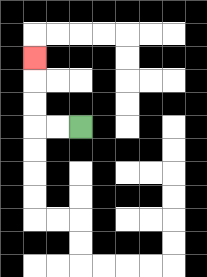{'start': '[3, 5]', 'end': '[1, 2]', 'path_directions': 'L,L,U,U,U', 'path_coordinates': '[[3, 5], [2, 5], [1, 5], [1, 4], [1, 3], [1, 2]]'}